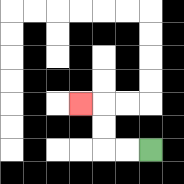{'start': '[6, 6]', 'end': '[3, 4]', 'path_directions': 'L,L,U,U,L', 'path_coordinates': '[[6, 6], [5, 6], [4, 6], [4, 5], [4, 4], [3, 4]]'}